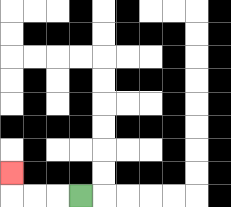{'start': '[3, 8]', 'end': '[0, 7]', 'path_directions': 'L,L,L,U', 'path_coordinates': '[[3, 8], [2, 8], [1, 8], [0, 8], [0, 7]]'}